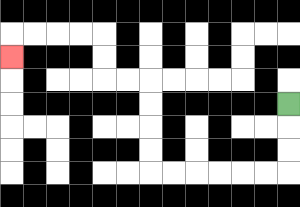{'start': '[12, 4]', 'end': '[0, 2]', 'path_directions': 'D,D,D,L,L,L,L,L,L,U,U,U,U,L,L,U,U,L,L,L,L,D', 'path_coordinates': '[[12, 4], [12, 5], [12, 6], [12, 7], [11, 7], [10, 7], [9, 7], [8, 7], [7, 7], [6, 7], [6, 6], [6, 5], [6, 4], [6, 3], [5, 3], [4, 3], [4, 2], [4, 1], [3, 1], [2, 1], [1, 1], [0, 1], [0, 2]]'}